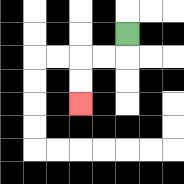{'start': '[5, 1]', 'end': '[3, 4]', 'path_directions': 'D,L,L,D,D', 'path_coordinates': '[[5, 1], [5, 2], [4, 2], [3, 2], [3, 3], [3, 4]]'}